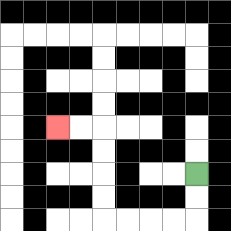{'start': '[8, 7]', 'end': '[2, 5]', 'path_directions': 'D,D,L,L,L,L,U,U,U,U,L,L', 'path_coordinates': '[[8, 7], [8, 8], [8, 9], [7, 9], [6, 9], [5, 9], [4, 9], [4, 8], [4, 7], [4, 6], [4, 5], [3, 5], [2, 5]]'}